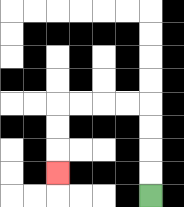{'start': '[6, 8]', 'end': '[2, 7]', 'path_directions': 'U,U,U,U,L,L,L,L,D,D,D', 'path_coordinates': '[[6, 8], [6, 7], [6, 6], [6, 5], [6, 4], [5, 4], [4, 4], [3, 4], [2, 4], [2, 5], [2, 6], [2, 7]]'}